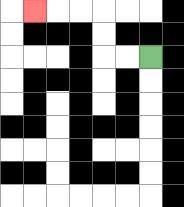{'start': '[6, 2]', 'end': '[1, 0]', 'path_directions': 'L,L,U,U,L,L,L', 'path_coordinates': '[[6, 2], [5, 2], [4, 2], [4, 1], [4, 0], [3, 0], [2, 0], [1, 0]]'}